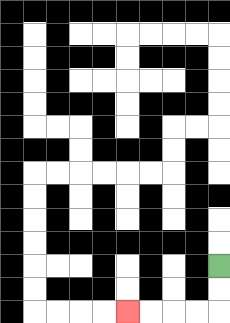{'start': '[9, 11]', 'end': '[5, 13]', 'path_directions': 'D,D,L,L,L,L', 'path_coordinates': '[[9, 11], [9, 12], [9, 13], [8, 13], [7, 13], [6, 13], [5, 13]]'}